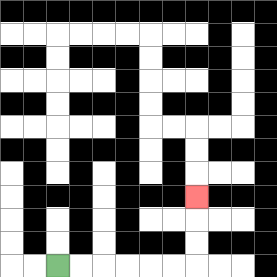{'start': '[2, 11]', 'end': '[8, 8]', 'path_directions': 'R,R,R,R,R,R,U,U,U', 'path_coordinates': '[[2, 11], [3, 11], [4, 11], [5, 11], [6, 11], [7, 11], [8, 11], [8, 10], [8, 9], [8, 8]]'}